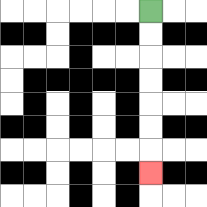{'start': '[6, 0]', 'end': '[6, 7]', 'path_directions': 'D,D,D,D,D,D,D', 'path_coordinates': '[[6, 0], [6, 1], [6, 2], [6, 3], [6, 4], [6, 5], [6, 6], [6, 7]]'}